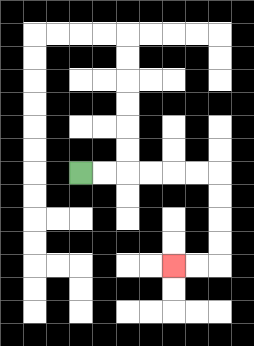{'start': '[3, 7]', 'end': '[7, 11]', 'path_directions': 'R,R,R,R,R,R,D,D,D,D,L,L', 'path_coordinates': '[[3, 7], [4, 7], [5, 7], [6, 7], [7, 7], [8, 7], [9, 7], [9, 8], [9, 9], [9, 10], [9, 11], [8, 11], [7, 11]]'}